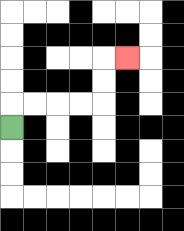{'start': '[0, 5]', 'end': '[5, 2]', 'path_directions': 'U,R,R,R,R,U,U,R', 'path_coordinates': '[[0, 5], [0, 4], [1, 4], [2, 4], [3, 4], [4, 4], [4, 3], [4, 2], [5, 2]]'}